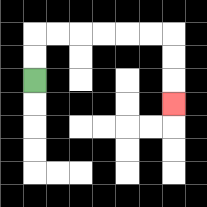{'start': '[1, 3]', 'end': '[7, 4]', 'path_directions': 'U,U,R,R,R,R,R,R,D,D,D', 'path_coordinates': '[[1, 3], [1, 2], [1, 1], [2, 1], [3, 1], [4, 1], [5, 1], [6, 1], [7, 1], [7, 2], [7, 3], [7, 4]]'}